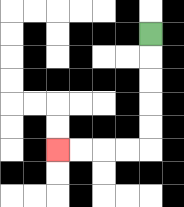{'start': '[6, 1]', 'end': '[2, 6]', 'path_directions': 'D,D,D,D,D,L,L,L,L', 'path_coordinates': '[[6, 1], [6, 2], [6, 3], [6, 4], [6, 5], [6, 6], [5, 6], [4, 6], [3, 6], [2, 6]]'}